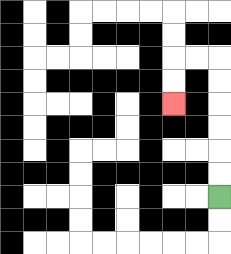{'start': '[9, 8]', 'end': '[7, 4]', 'path_directions': 'U,U,U,U,U,U,L,L,D,D', 'path_coordinates': '[[9, 8], [9, 7], [9, 6], [9, 5], [9, 4], [9, 3], [9, 2], [8, 2], [7, 2], [7, 3], [7, 4]]'}